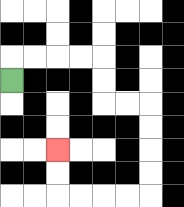{'start': '[0, 3]', 'end': '[2, 6]', 'path_directions': 'U,R,R,R,R,D,D,R,R,D,D,D,D,L,L,L,L,U,U', 'path_coordinates': '[[0, 3], [0, 2], [1, 2], [2, 2], [3, 2], [4, 2], [4, 3], [4, 4], [5, 4], [6, 4], [6, 5], [6, 6], [6, 7], [6, 8], [5, 8], [4, 8], [3, 8], [2, 8], [2, 7], [2, 6]]'}